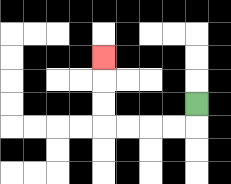{'start': '[8, 4]', 'end': '[4, 2]', 'path_directions': 'D,L,L,L,L,U,U,U', 'path_coordinates': '[[8, 4], [8, 5], [7, 5], [6, 5], [5, 5], [4, 5], [4, 4], [4, 3], [4, 2]]'}